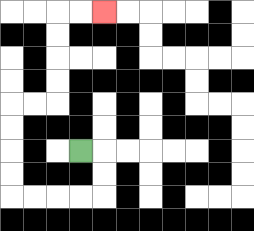{'start': '[3, 6]', 'end': '[4, 0]', 'path_directions': 'R,D,D,L,L,L,L,U,U,U,U,R,R,U,U,U,U,R,R', 'path_coordinates': '[[3, 6], [4, 6], [4, 7], [4, 8], [3, 8], [2, 8], [1, 8], [0, 8], [0, 7], [0, 6], [0, 5], [0, 4], [1, 4], [2, 4], [2, 3], [2, 2], [2, 1], [2, 0], [3, 0], [4, 0]]'}